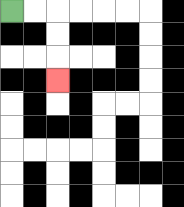{'start': '[0, 0]', 'end': '[2, 3]', 'path_directions': 'R,R,D,D,D', 'path_coordinates': '[[0, 0], [1, 0], [2, 0], [2, 1], [2, 2], [2, 3]]'}